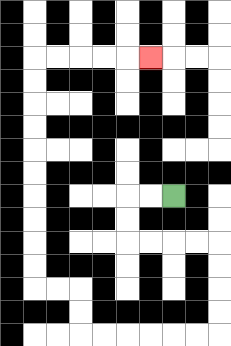{'start': '[7, 8]', 'end': '[6, 2]', 'path_directions': 'L,L,D,D,R,R,R,R,D,D,D,D,L,L,L,L,L,L,U,U,L,L,U,U,U,U,U,U,U,U,U,U,R,R,R,R,R', 'path_coordinates': '[[7, 8], [6, 8], [5, 8], [5, 9], [5, 10], [6, 10], [7, 10], [8, 10], [9, 10], [9, 11], [9, 12], [9, 13], [9, 14], [8, 14], [7, 14], [6, 14], [5, 14], [4, 14], [3, 14], [3, 13], [3, 12], [2, 12], [1, 12], [1, 11], [1, 10], [1, 9], [1, 8], [1, 7], [1, 6], [1, 5], [1, 4], [1, 3], [1, 2], [2, 2], [3, 2], [4, 2], [5, 2], [6, 2]]'}